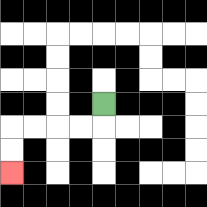{'start': '[4, 4]', 'end': '[0, 7]', 'path_directions': 'D,L,L,L,L,D,D', 'path_coordinates': '[[4, 4], [4, 5], [3, 5], [2, 5], [1, 5], [0, 5], [0, 6], [0, 7]]'}